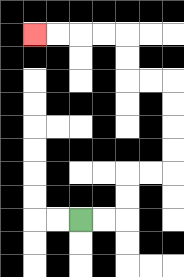{'start': '[3, 9]', 'end': '[1, 1]', 'path_directions': 'R,R,U,U,R,R,U,U,U,U,L,L,U,U,L,L,L,L', 'path_coordinates': '[[3, 9], [4, 9], [5, 9], [5, 8], [5, 7], [6, 7], [7, 7], [7, 6], [7, 5], [7, 4], [7, 3], [6, 3], [5, 3], [5, 2], [5, 1], [4, 1], [3, 1], [2, 1], [1, 1]]'}